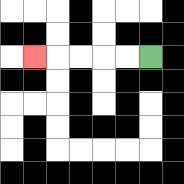{'start': '[6, 2]', 'end': '[1, 2]', 'path_directions': 'L,L,L,L,L', 'path_coordinates': '[[6, 2], [5, 2], [4, 2], [3, 2], [2, 2], [1, 2]]'}